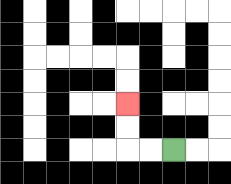{'start': '[7, 6]', 'end': '[5, 4]', 'path_directions': 'L,L,U,U', 'path_coordinates': '[[7, 6], [6, 6], [5, 6], [5, 5], [5, 4]]'}